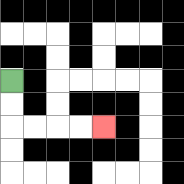{'start': '[0, 3]', 'end': '[4, 5]', 'path_directions': 'D,D,R,R,R,R', 'path_coordinates': '[[0, 3], [0, 4], [0, 5], [1, 5], [2, 5], [3, 5], [4, 5]]'}